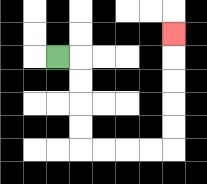{'start': '[2, 2]', 'end': '[7, 1]', 'path_directions': 'R,D,D,D,D,R,R,R,R,U,U,U,U,U', 'path_coordinates': '[[2, 2], [3, 2], [3, 3], [3, 4], [3, 5], [3, 6], [4, 6], [5, 6], [6, 6], [7, 6], [7, 5], [7, 4], [7, 3], [7, 2], [7, 1]]'}